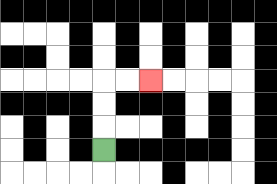{'start': '[4, 6]', 'end': '[6, 3]', 'path_directions': 'U,U,U,R,R', 'path_coordinates': '[[4, 6], [4, 5], [4, 4], [4, 3], [5, 3], [6, 3]]'}